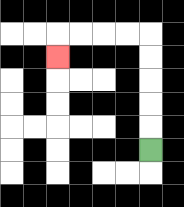{'start': '[6, 6]', 'end': '[2, 2]', 'path_directions': 'U,U,U,U,U,L,L,L,L,D', 'path_coordinates': '[[6, 6], [6, 5], [6, 4], [6, 3], [6, 2], [6, 1], [5, 1], [4, 1], [3, 1], [2, 1], [2, 2]]'}